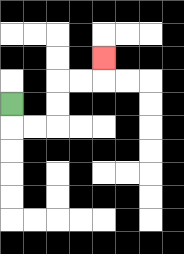{'start': '[0, 4]', 'end': '[4, 2]', 'path_directions': 'D,R,R,U,U,R,R,U', 'path_coordinates': '[[0, 4], [0, 5], [1, 5], [2, 5], [2, 4], [2, 3], [3, 3], [4, 3], [4, 2]]'}